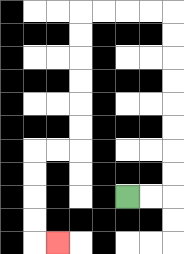{'start': '[5, 8]', 'end': '[2, 10]', 'path_directions': 'R,R,U,U,U,U,U,U,U,U,L,L,L,L,D,D,D,D,D,D,L,L,D,D,D,D,R', 'path_coordinates': '[[5, 8], [6, 8], [7, 8], [7, 7], [7, 6], [7, 5], [7, 4], [7, 3], [7, 2], [7, 1], [7, 0], [6, 0], [5, 0], [4, 0], [3, 0], [3, 1], [3, 2], [3, 3], [3, 4], [3, 5], [3, 6], [2, 6], [1, 6], [1, 7], [1, 8], [1, 9], [1, 10], [2, 10]]'}